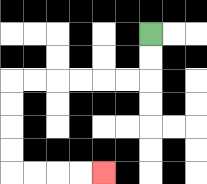{'start': '[6, 1]', 'end': '[4, 7]', 'path_directions': 'D,D,L,L,L,L,L,L,D,D,D,D,R,R,R,R', 'path_coordinates': '[[6, 1], [6, 2], [6, 3], [5, 3], [4, 3], [3, 3], [2, 3], [1, 3], [0, 3], [0, 4], [0, 5], [0, 6], [0, 7], [1, 7], [2, 7], [3, 7], [4, 7]]'}